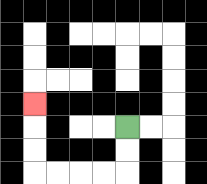{'start': '[5, 5]', 'end': '[1, 4]', 'path_directions': 'D,D,L,L,L,L,U,U,U', 'path_coordinates': '[[5, 5], [5, 6], [5, 7], [4, 7], [3, 7], [2, 7], [1, 7], [1, 6], [1, 5], [1, 4]]'}